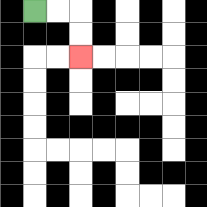{'start': '[1, 0]', 'end': '[3, 2]', 'path_directions': 'R,R,D,D', 'path_coordinates': '[[1, 0], [2, 0], [3, 0], [3, 1], [3, 2]]'}